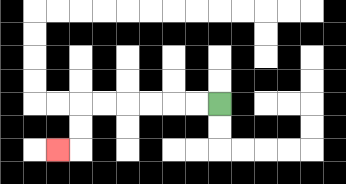{'start': '[9, 4]', 'end': '[2, 6]', 'path_directions': 'L,L,L,L,L,L,D,D,L', 'path_coordinates': '[[9, 4], [8, 4], [7, 4], [6, 4], [5, 4], [4, 4], [3, 4], [3, 5], [3, 6], [2, 6]]'}